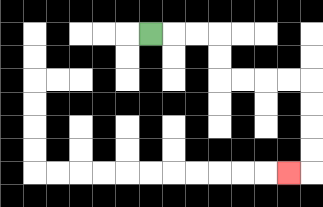{'start': '[6, 1]', 'end': '[12, 7]', 'path_directions': 'R,R,R,D,D,R,R,R,R,D,D,D,D,L', 'path_coordinates': '[[6, 1], [7, 1], [8, 1], [9, 1], [9, 2], [9, 3], [10, 3], [11, 3], [12, 3], [13, 3], [13, 4], [13, 5], [13, 6], [13, 7], [12, 7]]'}